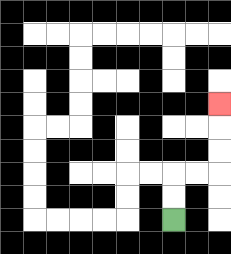{'start': '[7, 9]', 'end': '[9, 4]', 'path_directions': 'U,U,R,R,U,U,U', 'path_coordinates': '[[7, 9], [7, 8], [7, 7], [8, 7], [9, 7], [9, 6], [9, 5], [9, 4]]'}